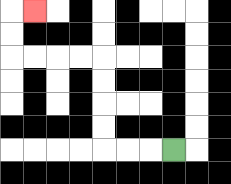{'start': '[7, 6]', 'end': '[1, 0]', 'path_directions': 'L,L,L,U,U,U,U,L,L,L,L,U,U,R', 'path_coordinates': '[[7, 6], [6, 6], [5, 6], [4, 6], [4, 5], [4, 4], [4, 3], [4, 2], [3, 2], [2, 2], [1, 2], [0, 2], [0, 1], [0, 0], [1, 0]]'}